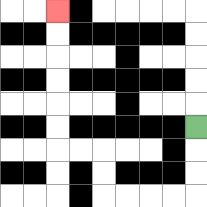{'start': '[8, 5]', 'end': '[2, 0]', 'path_directions': 'D,D,D,L,L,L,L,U,U,L,L,U,U,U,U,U,U', 'path_coordinates': '[[8, 5], [8, 6], [8, 7], [8, 8], [7, 8], [6, 8], [5, 8], [4, 8], [4, 7], [4, 6], [3, 6], [2, 6], [2, 5], [2, 4], [2, 3], [2, 2], [2, 1], [2, 0]]'}